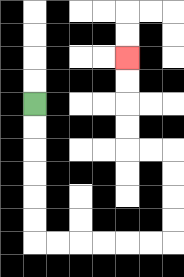{'start': '[1, 4]', 'end': '[5, 2]', 'path_directions': 'D,D,D,D,D,D,R,R,R,R,R,R,U,U,U,U,L,L,U,U,U,U', 'path_coordinates': '[[1, 4], [1, 5], [1, 6], [1, 7], [1, 8], [1, 9], [1, 10], [2, 10], [3, 10], [4, 10], [5, 10], [6, 10], [7, 10], [7, 9], [7, 8], [7, 7], [7, 6], [6, 6], [5, 6], [5, 5], [5, 4], [5, 3], [5, 2]]'}